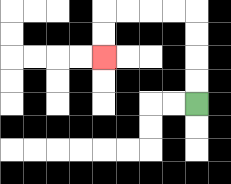{'start': '[8, 4]', 'end': '[4, 2]', 'path_directions': 'U,U,U,U,L,L,L,L,D,D', 'path_coordinates': '[[8, 4], [8, 3], [8, 2], [8, 1], [8, 0], [7, 0], [6, 0], [5, 0], [4, 0], [4, 1], [4, 2]]'}